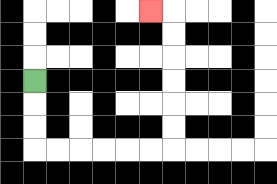{'start': '[1, 3]', 'end': '[6, 0]', 'path_directions': 'D,D,D,R,R,R,R,R,R,U,U,U,U,U,U,L', 'path_coordinates': '[[1, 3], [1, 4], [1, 5], [1, 6], [2, 6], [3, 6], [4, 6], [5, 6], [6, 6], [7, 6], [7, 5], [7, 4], [7, 3], [7, 2], [7, 1], [7, 0], [6, 0]]'}